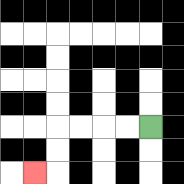{'start': '[6, 5]', 'end': '[1, 7]', 'path_directions': 'L,L,L,L,D,D,L', 'path_coordinates': '[[6, 5], [5, 5], [4, 5], [3, 5], [2, 5], [2, 6], [2, 7], [1, 7]]'}